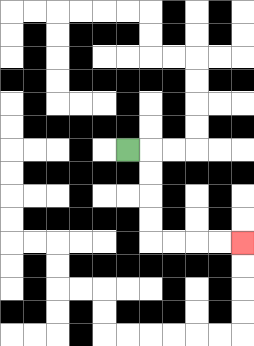{'start': '[5, 6]', 'end': '[10, 10]', 'path_directions': 'R,D,D,D,D,R,R,R,R', 'path_coordinates': '[[5, 6], [6, 6], [6, 7], [6, 8], [6, 9], [6, 10], [7, 10], [8, 10], [9, 10], [10, 10]]'}